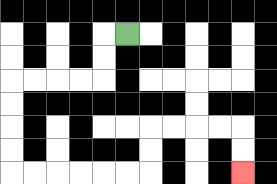{'start': '[5, 1]', 'end': '[10, 7]', 'path_directions': 'L,D,D,L,L,L,L,D,D,D,D,R,R,R,R,R,R,U,U,R,R,R,R,D,D', 'path_coordinates': '[[5, 1], [4, 1], [4, 2], [4, 3], [3, 3], [2, 3], [1, 3], [0, 3], [0, 4], [0, 5], [0, 6], [0, 7], [1, 7], [2, 7], [3, 7], [4, 7], [5, 7], [6, 7], [6, 6], [6, 5], [7, 5], [8, 5], [9, 5], [10, 5], [10, 6], [10, 7]]'}